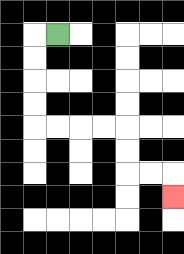{'start': '[2, 1]', 'end': '[7, 8]', 'path_directions': 'L,D,D,D,D,R,R,R,R,D,D,R,R,D', 'path_coordinates': '[[2, 1], [1, 1], [1, 2], [1, 3], [1, 4], [1, 5], [2, 5], [3, 5], [4, 5], [5, 5], [5, 6], [5, 7], [6, 7], [7, 7], [7, 8]]'}